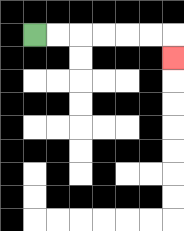{'start': '[1, 1]', 'end': '[7, 2]', 'path_directions': 'R,R,R,R,R,R,D', 'path_coordinates': '[[1, 1], [2, 1], [3, 1], [4, 1], [5, 1], [6, 1], [7, 1], [7, 2]]'}